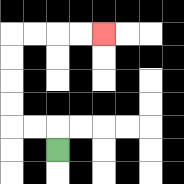{'start': '[2, 6]', 'end': '[4, 1]', 'path_directions': 'U,L,L,U,U,U,U,R,R,R,R', 'path_coordinates': '[[2, 6], [2, 5], [1, 5], [0, 5], [0, 4], [0, 3], [0, 2], [0, 1], [1, 1], [2, 1], [3, 1], [4, 1]]'}